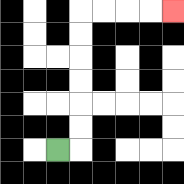{'start': '[2, 6]', 'end': '[7, 0]', 'path_directions': 'R,U,U,U,U,U,U,R,R,R,R', 'path_coordinates': '[[2, 6], [3, 6], [3, 5], [3, 4], [3, 3], [3, 2], [3, 1], [3, 0], [4, 0], [5, 0], [6, 0], [7, 0]]'}